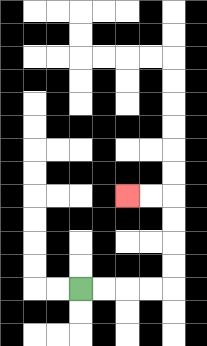{'start': '[3, 12]', 'end': '[5, 8]', 'path_directions': 'R,R,R,R,U,U,U,U,L,L', 'path_coordinates': '[[3, 12], [4, 12], [5, 12], [6, 12], [7, 12], [7, 11], [7, 10], [7, 9], [7, 8], [6, 8], [5, 8]]'}